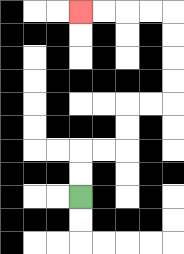{'start': '[3, 8]', 'end': '[3, 0]', 'path_directions': 'U,U,R,R,U,U,R,R,U,U,U,U,L,L,L,L', 'path_coordinates': '[[3, 8], [3, 7], [3, 6], [4, 6], [5, 6], [5, 5], [5, 4], [6, 4], [7, 4], [7, 3], [7, 2], [7, 1], [7, 0], [6, 0], [5, 0], [4, 0], [3, 0]]'}